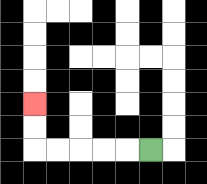{'start': '[6, 6]', 'end': '[1, 4]', 'path_directions': 'L,L,L,L,L,U,U', 'path_coordinates': '[[6, 6], [5, 6], [4, 6], [3, 6], [2, 6], [1, 6], [1, 5], [1, 4]]'}